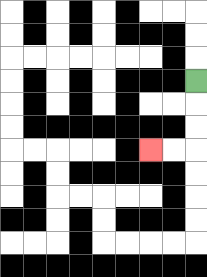{'start': '[8, 3]', 'end': '[6, 6]', 'path_directions': 'D,D,D,L,L', 'path_coordinates': '[[8, 3], [8, 4], [8, 5], [8, 6], [7, 6], [6, 6]]'}